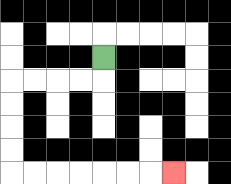{'start': '[4, 2]', 'end': '[7, 7]', 'path_directions': 'D,L,L,L,L,D,D,D,D,R,R,R,R,R,R,R', 'path_coordinates': '[[4, 2], [4, 3], [3, 3], [2, 3], [1, 3], [0, 3], [0, 4], [0, 5], [0, 6], [0, 7], [1, 7], [2, 7], [3, 7], [4, 7], [5, 7], [6, 7], [7, 7]]'}